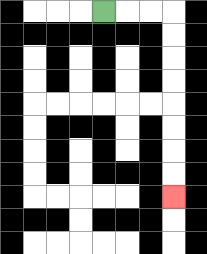{'start': '[4, 0]', 'end': '[7, 8]', 'path_directions': 'R,R,R,D,D,D,D,D,D,D,D', 'path_coordinates': '[[4, 0], [5, 0], [6, 0], [7, 0], [7, 1], [7, 2], [7, 3], [7, 4], [7, 5], [7, 6], [7, 7], [7, 8]]'}